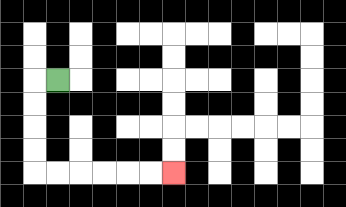{'start': '[2, 3]', 'end': '[7, 7]', 'path_directions': 'L,D,D,D,D,R,R,R,R,R,R', 'path_coordinates': '[[2, 3], [1, 3], [1, 4], [1, 5], [1, 6], [1, 7], [2, 7], [3, 7], [4, 7], [5, 7], [6, 7], [7, 7]]'}